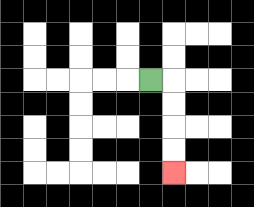{'start': '[6, 3]', 'end': '[7, 7]', 'path_directions': 'R,D,D,D,D', 'path_coordinates': '[[6, 3], [7, 3], [7, 4], [7, 5], [7, 6], [7, 7]]'}